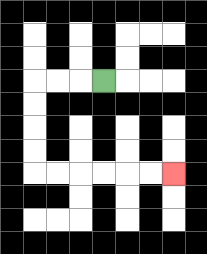{'start': '[4, 3]', 'end': '[7, 7]', 'path_directions': 'L,L,L,D,D,D,D,R,R,R,R,R,R', 'path_coordinates': '[[4, 3], [3, 3], [2, 3], [1, 3], [1, 4], [1, 5], [1, 6], [1, 7], [2, 7], [3, 7], [4, 7], [5, 7], [6, 7], [7, 7]]'}